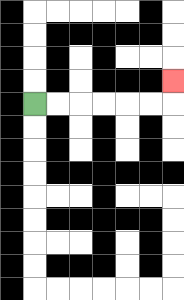{'start': '[1, 4]', 'end': '[7, 3]', 'path_directions': 'R,R,R,R,R,R,U', 'path_coordinates': '[[1, 4], [2, 4], [3, 4], [4, 4], [5, 4], [6, 4], [7, 4], [7, 3]]'}